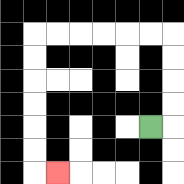{'start': '[6, 5]', 'end': '[2, 7]', 'path_directions': 'R,U,U,U,U,L,L,L,L,L,L,D,D,D,D,D,D,R', 'path_coordinates': '[[6, 5], [7, 5], [7, 4], [7, 3], [7, 2], [7, 1], [6, 1], [5, 1], [4, 1], [3, 1], [2, 1], [1, 1], [1, 2], [1, 3], [1, 4], [1, 5], [1, 6], [1, 7], [2, 7]]'}